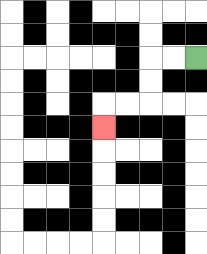{'start': '[8, 2]', 'end': '[4, 5]', 'path_directions': 'L,L,D,D,L,L,D', 'path_coordinates': '[[8, 2], [7, 2], [6, 2], [6, 3], [6, 4], [5, 4], [4, 4], [4, 5]]'}